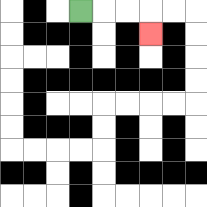{'start': '[3, 0]', 'end': '[6, 1]', 'path_directions': 'R,R,R,D', 'path_coordinates': '[[3, 0], [4, 0], [5, 0], [6, 0], [6, 1]]'}